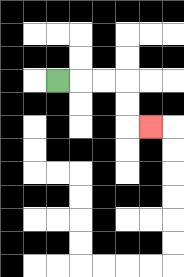{'start': '[2, 3]', 'end': '[6, 5]', 'path_directions': 'R,R,R,D,D,R', 'path_coordinates': '[[2, 3], [3, 3], [4, 3], [5, 3], [5, 4], [5, 5], [6, 5]]'}